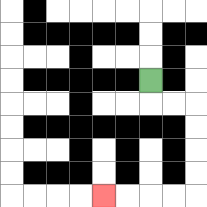{'start': '[6, 3]', 'end': '[4, 8]', 'path_directions': 'D,R,R,D,D,D,D,L,L,L,L', 'path_coordinates': '[[6, 3], [6, 4], [7, 4], [8, 4], [8, 5], [8, 6], [8, 7], [8, 8], [7, 8], [6, 8], [5, 8], [4, 8]]'}